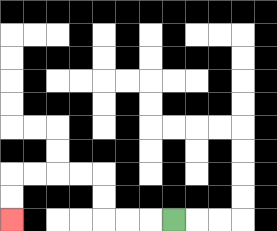{'start': '[7, 9]', 'end': '[0, 9]', 'path_directions': 'L,L,L,U,U,L,L,L,L,D,D', 'path_coordinates': '[[7, 9], [6, 9], [5, 9], [4, 9], [4, 8], [4, 7], [3, 7], [2, 7], [1, 7], [0, 7], [0, 8], [0, 9]]'}